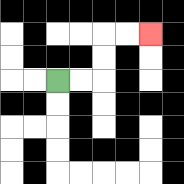{'start': '[2, 3]', 'end': '[6, 1]', 'path_directions': 'R,R,U,U,R,R', 'path_coordinates': '[[2, 3], [3, 3], [4, 3], [4, 2], [4, 1], [5, 1], [6, 1]]'}